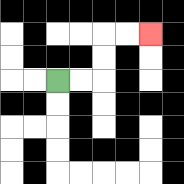{'start': '[2, 3]', 'end': '[6, 1]', 'path_directions': 'R,R,U,U,R,R', 'path_coordinates': '[[2, 3], [3, 3], [4, 3], [4, 2], [4, 1], [5, 1], [6, 1]]'}